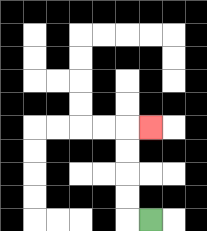{'start': '[6, 9]', 'end': '[6, 5]', 'path_directions': 'L,U,U,U,U,R', 'path_coordinates': '[[6, 9], [5, 9], [5, 8], [5, 7], [5, 6], [5, 5], [6, 5]]'}